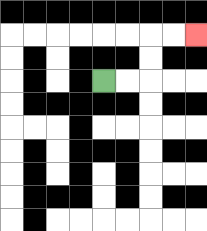{'start': '[4, 3]', 'end': '[8, 1]', 'path_directions': 'R,R,U,U,R,R', 'path_coordinates': '[[4, 3], [5, 3], [6, 3], [6, 2], [6, 1], [7, 1], [8, 1]]'}